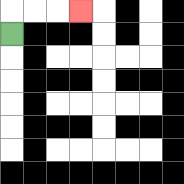{'start': '[0, 1]', 'end': '[3, 0]', 'path_directions': 'U,R,R,R', 'path_coordinates': '[[0, 1], [0, 0], [1, 0], [2, 0], [3, 0]]'}